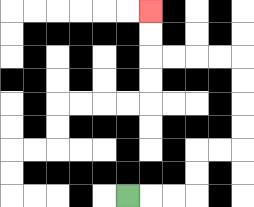{'start': '[5, 8]', 'end': '[6, 0]', 'path_directions': 'R,R,R,U,U,R,R,U,U,U,U,L,L,L,L,U,U', 'path_coordinates': '[[5, 8], [6, 8], [7, 8], [8, 8], [8, 7], [8, 6], [9, 6], [10, 6], [10, 5], [10, 4], [10, 3], [10, 2], [9, 2], [8, 2], [7, 2], [6, 2], [6, 1], [6, 0]]'}